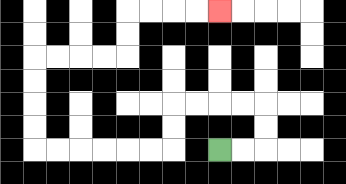{'start': '[9, 6]', 'end': '[9, 0]', 'path_directions': 'R,R,U,U,L,L,L,L,D,D,L,L,L,L,L,L,U,U,U,U,R,R,R,R,U,U,R,R,R,R', 'path_coordinates': '[[9, 6], [10, 6], [11, 6], [11, 5], [11, 4], [10, 4], [9, 4], [8, 4], [7, 4], [7, 5], [7, 6], [6, 6], [5, 6], [4, 6], [3, 6], [2, 6], [1, 6], [1, 5], [1, 4], [1, 3], [1, 2], [2, 2], [3, 2], [4, 2], [5, 2], [5, 1], [5, 0], [6, 0], [7, 0], [8, 0], [9, 0]]'}